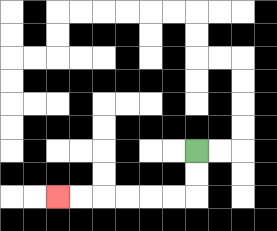{'start': '[8, 6]', 'end': '[2, 8]', 'path_directions': 'D,D,L,L,L,L,L,L', 'path_coordinates': '[[8, 6], [8, 7], [8, 8], [7, 8], [6, 8], [5, 8], [4, 8], [3, 8], [2, 8]]'}